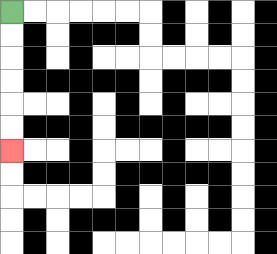{'start': '[0, 0]', 'end': '[0, 6]', 'path_directions': 'D,D,D,D,D,D', 'path_coordinates': '[[0, 0], [0, 1], [0, 2], [0, 3], [0, 4], [0, 5], [0, 6]]'}